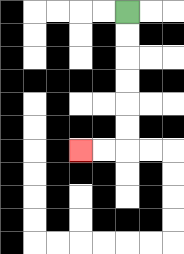{'start': '[5, 0]', 'end': '[3, 6]', 'path_directions': 'D,D,D,D,D,D,L,L', 'path_coordinates': '[[5, 0], [5, 1], [5, 2], [5, 3], [5, 4], [5, 5], [5, 6], [4, 6], [3, 6]]'}